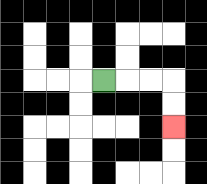{'start': '[4, 3]', 'end': '[7, 5]', 'path_directions': 'R,R,R,D,D', 'path_coordinates': '[[4, 3], [5, 3], [6, 3], [7, 3], [7, 4], [7, 5]]'}